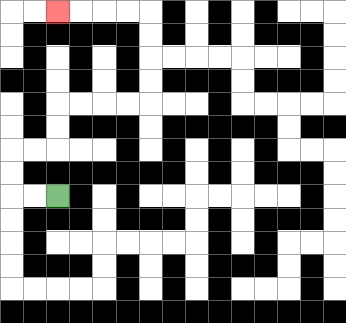{'start': '[2, 8]', 'end': '[2, 0]', 'path_directions': 'L,L,U,U,R,R,U,U,R,R,R,R,U,U,U,U,L,L,L,L', 'path_coordinates': '[[2, 8], [1, 8], [0, 8], [0, 7], [0, 6], [1, 6], [2, 6], [2, 5], [2, 4], [3, 4], [4, 4], [5, 4], [6, 4], [6, 3], [6, 2], [6, 1], [6, 0], [5, 0], [4, 0], [3, 0], [2, 0]]'}